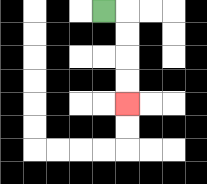{'start': '[4, 0]', 'end': '[5, 4]', 'path_directions': 'R,D,D,D,D', 'path_coordinates': '[[4, 0], [5, 0], [5, 1], [5, 2], [5, 3], [5, 4]]'}